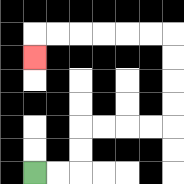{'start': '[1, 7]', 'end': '[1, 2]', 'path_directions': 'R,R,U,U,R,R,R,R,U,U,U,U,L,L,L,L,L,L,D', 'path_coordinates': '[[1, 7], [2, 7], [3, 7], [3, 6], [3, 5], [4, 5], [5, 5], [6, 5], [7, 5], [7, 4], [7, 3], [7, 2], [7, 1], [6, 1], [5, 1], [4, 1], [3, 1], [2, 1], [1, 1], [1, 2]]'}